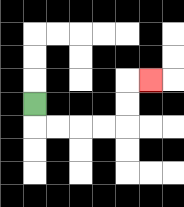{'start': '[1, 4]', 'end': '[6, 3]', 'path_directions': 'D,R,R,R,R,U,U,R', 'path_coordinates': '[[1, 4], [1, 5], [2, 5], [3, 5], [4, 5], [5, 5], [5, 4], [5, 3], [6, 3]]'}